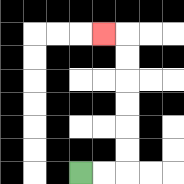{'start': '[3, 7]', 'end': '[4, 1]', 'path_directions': 'R,R,U,U,U,U,U,U,L', 'path_coordinates': '[[3, 7], [4, 7], [5, 7], [5, 6], [5, 5], [5, 4], [5, 3], [5, 2], [5, 1], [4, 1]]'}